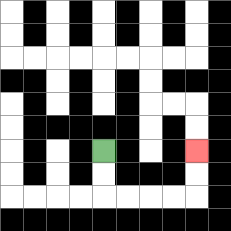{'start': '[4, 6]', 'end': '[8, 6]', 'path_directions': 'D,D,R,R,R,R,U,U', 'path_coordinates': '[[4, 6], [4, 7], [4, 8], [5, 8], [6, 8], [7, 8], [8, 8], [8, 7], [8, 6]]'}